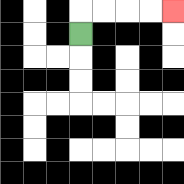{'start': '[3, 1]', 'end': '[7, 0]', 'path_directions': 'U,R,R,R,R', 'path_coordinates': '[[3, 1], [3, 0], [4, 0], [5, 0], [6, 0], [7, 0]]'}